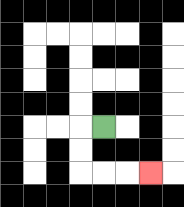{'start': '[4, 5]', 'end': '[6, 7]', 'path_directions': 'L,D,D,R,R,R', 'path_coordinates': '[[4, 5], [3, 5], [3, 6], [3, 7], [4, 7], [5, 7], [6, 7]]'}